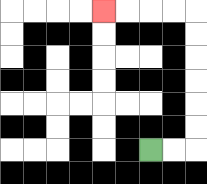{'start': '[6, 6]', 'end': '[4, 0]', 'path_directions': 'R,R,U,U,U,U,U,U,L,L,L,L', 'path_coordinates': '[[6, 6], [7, 6], [8, 6], [8, 5], [8, 4], [8, 3], [8, 2], [8, 1], [8, 0], [7, 0], [6, 0], [5, 0], [4, 0]]'}